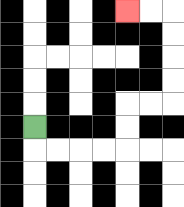{'start': '[1, 5]', 'end': '[5, 0]', 'path_directions': 'D,R,R,R,R,U,U,R,R,U,U,U,U,L,L', 'path_coordinates': '[[1, 5], [1, 6], [2, 6], [3, 6], [4, 6], [5, 6], [5, 5], [5, 4], [6, 4], [7, 4], [7, 3], [7, 2], [7, 1], [7, 0], [6, 0], [5, 0]]'}